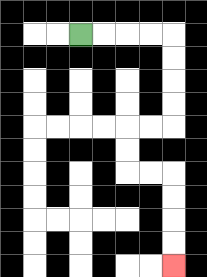{'start': '[3, 1]', 'end': '[7, 11]', 'path_directions': 'R,R,R,R,D,D,D,D,L,L,D,D,R,R,D,D,D,D', 'path_coordinates': '[[3, 1], [4, 1], [5, 1], [6, 1], [7, 1], [7, 2], [7, 3], [7, 4], [7, 5], [6, 5], [5, 5], [5, 6], [5, 7], [6, 7], [7, 7], [7, 8], [7, 9], [7, 10], [7, 11]]'}